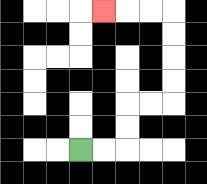{'start': '[3, 6]', 'end': '[4, 0]', 'path_directions': 'R,R,U,U,R,R,U,U,U,U,L,L,L', 'path_coordinates': '[[3, 6], [4, 6], [5, 6], [5, 5], [5, 4], [6, 4], [7, 4], [7, 3], [7, 2], [7, 1], [7, 0], [6, 0], [5, 0], [4, 0]]'}